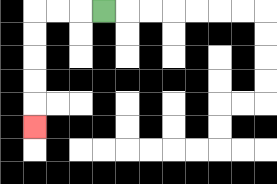{'start': '[4, 0]', 'end': '[1, 5]', 'path_directions': 'L,L,L,D,D,D,D,D', 'path_coordinates': '[[4, 0], [3, 0], [2, 0], [1, 0], [1, 1], [1, 2], [1, 3], [1, 4], [1, 5]]'}